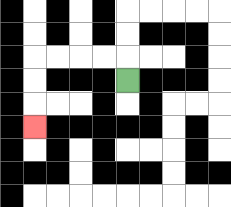{'start': '[5, 3]', 'end': '[1, 5]', 'path_directions': 'U,L,L,L,L,D,D,D', 'path_coordinates': '[[5, 3], [5, 2], [4, 2], [3, 2], [2, 2], [1, 2], [1, 3], [1, 4], [1, 5]]'}